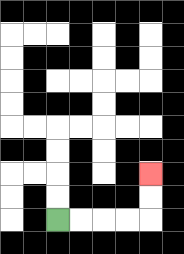{'start': '[2, 9]', 'end': '[6, 7]', 'path_directions': 'R,R,R,R,U,U', 'path_coordinates': '[[2, 9], [3, 9], [4, 9], [5, 9], [6, 9], [6, 8], [6, 7]]'}